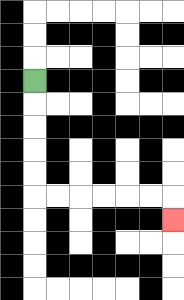{'start': '[1, 3]', 'end': '[7, 9]', 'path_directions': 'D,D,D,D,D,R,R,R,R,R,R,D', 'path_coordinates': '[[1, 3], [1, 4], [1, 5], [1, 6], [1, 7], [1, 8], [2, 8], [3, 8], [4, 8], [5, 8], [6, 8], [7, 8], [7, 9]]'}